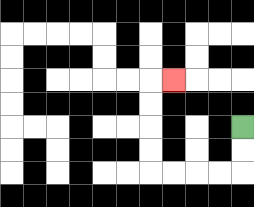{'start': '[10, 5]', 'end': '[7, 3]', 'path_directions': 'D,D,L,L,L,L,U,U,U,U,R', 'path_coordinates': '[[10, 5], [10, 6], [10, 7], [9, 7], [8, 7], [7, 7], [6, 7], [6, 6], [6, 5], [6, 4], [6, 3], [7, 3]]'}